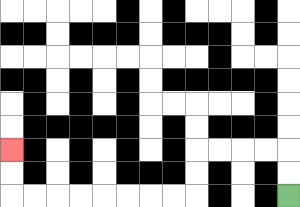{'start': '[12, 8]', 'end': '[0, 6]', 'path_directions': 'U,U,L,L,L,L,D,D,L,L,L,L,L,L,L,L,U,U', 'path_coordinates': '[[12, 8], [12, 7], [12, 6], [11, 6], [10, 6], [9, 6], [8, 6], [8, 7], [8, 8], [7, 8], [6, 8], [5, 8], [4, 8], [3, 8], [2, 8], [1, 8], [0, 8], [0, 7], [0, 6]]'}